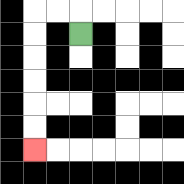{'start': '[3, 1]', 'end': '[1, 6]', 'path_directions': 'U,L,L,D,D,D,D,D,D', 'path_coordinates': '[[3, 1], [3, 0], [2, 0], [1, 0], [1, 1], [1, 2], [1, 3], [1, 4], [1, 5], [1, 6]]'}